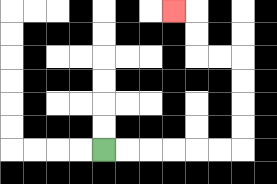{'start': '[4, 6]', 'end': '[7, 0]', 'path_directions': 'R,R,R,R,R,R,U,U,U,U,L,L,U,U,L', 'path_coordinates': '[[4, 6], [5, 6], [6, 6], [7, 6], [8, 6], [9, 6], [10, 6], [10, 5], [10, 4], [10, 3], [10, 2], [9, 2], [8, 2], [8, 1], [8, 0], [7, 0]]'}